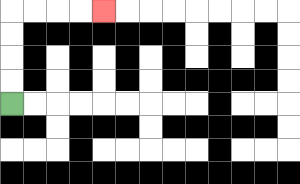{'start': '[0, 4]', 'end': '[4, 0]', 'path_directions': 'U,U,U,U,R,R,R,R', 'path_coordinates': '[[0, 4], [0, 3], [0, 2], [0, 1], [0, 0], [1, 0], [2, 0], [3, 0], [4, 0]]'}